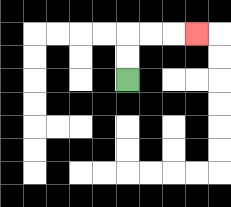{'start': '[5, 3]', 'end': '[8, 1]', 'path_directions': 'U,U,R,R,R', 'path_coordinates': '[[5, 3], [5, 2], [5, 1], [6, 1], [7, 1], [8, 1]]'}